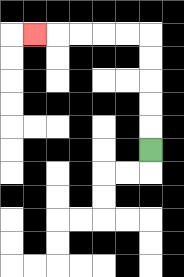{'start': '[6, 6]', 'end': '[1, 1]', 'path_directions': 'U,U,U,U,U,L,L,L,L,L', 'path_coordinates': '[[6, 6], [6, 5], [6, 4], [6, 3], [6, 2], [6, 1], [5, 1], [4, 1], [3, 1], [2, 1], [1, 1]]'}